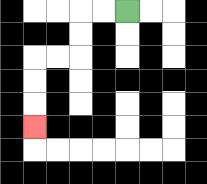{'start': '[5, 0]', 'end': '[1, 5]', 'path_directions': 'L,L,D,D,L,L,D,D,D', 'path_coordinates': '[[5, 0], [4, 0], [3, 0], [3, 1], [3, 2], [2, 2], [1, 2], [1, 3], [1, 4], [1, 5]]'}